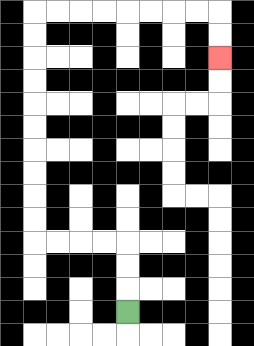{'start': '[5, 13]', 'end': '[9, 2]', 'path_directions': 'U,U,U,L,L,L,L,U,U,U,U,U,U,U,U,U,U,R,R,R,R,R,R,R,R,D,D', 'path_coordinates': '[[5, 13], [5, 12], [5, 11], [5, 10], [4, 10], [3, 10], [2, 10], [1, 10], [1, 9], [1, 8], [1, 7], [1, 6], [1, 5], [1, 4], [1, 3], [1, 2], [1, 1], [1, 0], [2, 0], [3, 0], [4, 0], [5, 0], [6, 0], [7, 0], [8, 0], [9, 0], [9, 1], [9, 2]]'}